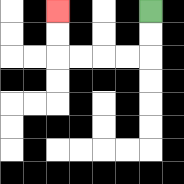{'start': '[6, 0]', 'end': '[2, 0]', 'path_directions': 'D,D,L,L,L,L,U,U', 'path_coordinates': '[[6, 0], [6, 1], [6, 2], [5, 2], [4, 2], [3, 2], [2, 2], [2, 1], [2, 0]]'}